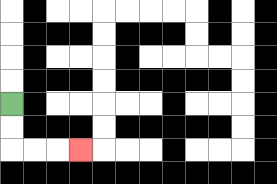{'start': '[0, 4]', 'end': '[3, 6]', 'path_directions': 'D,D,R,R,R', 'path_coordinates': '[[0, 4], [0, 5], [0, 6], [1, 6], [2, 6], [3, 6]]'}